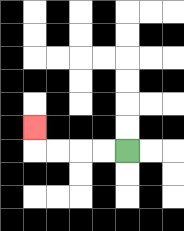{'start': '[5, 6]', 'end': '[1, 5]', 'path_directions': 'L,L,L,L,U', 'path_coordinates': '[[5, 6], [4, 6], [3, 6], [2, 6], [1, 6], [1, 5]]'}